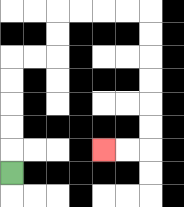{'start': '[0, 7]', 'end': '[4, 6]', 'path_directions': 'U,U,U,U,U,R,R,U,U,R,R,R,R,D,D,D,D,D,D,L,L', 'path_coordinates': '[[0, 7], [0, 6], [0, 5], [0, 4], [0, 3], [0, 2], [1, 2], [2, 2], [2, 1], [2, 0], [3, 0], [4, 0], [5, 0], [6, 0], [6, 1], [6, 2], [6, 3], [6, 4], [6, 5], [6, 6], [5, 6], [4, 6]]'}